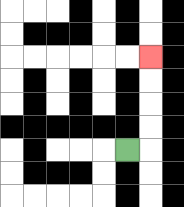{'start': '[5, 6]', 'end': '[6, 2]', 'path_directions': 'R,U,U,U,U', 'path_coordinates': '[[5, 6], [6, 6], [6, 5], [6, 4], [6, 3], [6, 2]]'}